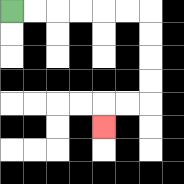{'start': '[0, 0]', 'end': '[4, 5]', 'path_directions': 'R,R,R,R,R,R,D,D,D,D,L,L,D', 'path_coordinates': '[[0, 0], [1, 0], [2, 0], [3, 0], [4, 0], [5, 0], [6, 0], [6, 1], [6, 2], [6, 3], [6, 4], [5, 4], [4, 4], [4, 5]]'}